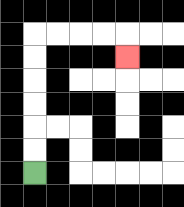{'start': '[1, 7]', 'end': '[5, 2]', 'path_directions': 'U,U,U,U,U,U,R,R,R,R,D', 'path_coordinates': '[[1, 7], [1, 6], [1, 5], [1, 4], [1, 3], [1, 2], [1, 1], [2, 1], [3, 1], [4, 1], [5, 1], [5, 2]]'}